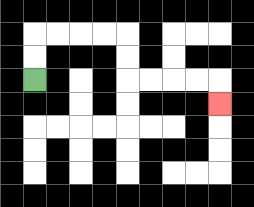{'start': '[1, 3]', 'end': '[9, 4]', 'path_directions': 'U,U,R,R,R,R,D,D,R,R,R,R,D', 'path_coordinates': '[[1, 3], [1, 2], [1, 1], [2, 1], [3, 1], [4, 1], [5, 1], [5, 2], [5, 3], [6, 3], [7, 3], [8, 3], [9, 3], [9, 4]]'}